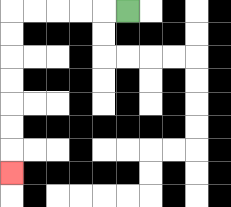{'start': '[5, 0]', 'end': '[0, 7]', 'path_directions': 'L,L,L,L,L,D,D,D,D,D,D,D', 'path_coordinates': '[[5, 0], [4, 0], [3, 0], [2, 0], [1, 0], [0, 0], [0, 1], [0, 2], [0, 3], [0, 4], [0, 5], [0, 6], [0, 7]]'}